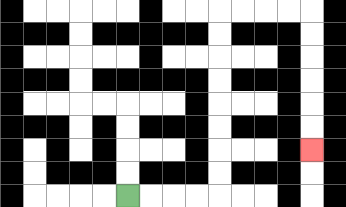{'start': '[5, 8]', 'end': '[13, 6]', 'path_directions': 'R,R,R,R,U,U,U,U,U,U,U,U,R,R,R,R,D,D,D,D,D,D', 'path_coordinates': '[[5, 8], [6, 8], [7, 8], [8, 8], [9, 8], [9, 7], [9, 6], [9, 5], [9, 4], [9, 3], [9, 2], [9, 1], [9, 0], [10, 0], [11, 0], [12, 0], [13, 0], [13, 1], [13, 2], [13, 3], [13, 4], [13, 5], [13, 6]]'}